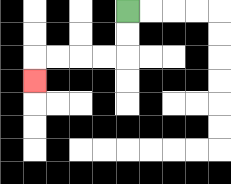{'start': '[5, 0]', 'end': '[1, 3]', 'path_directions': 'D,D,L,L,L,L,D', 'path_coordinates': '[[5, 0], [5, 1], [5, 2], [4, 2], [3, 2], [2, 2], [1, 2], [1, 3]]'}